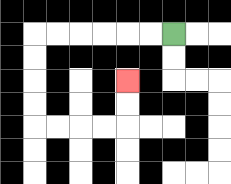{'start': '[7, 1]', 'end': '[5, 3]', 'path_directions': 'L,L,L,L,L,L,D,D,D,D,R,R,R,R,U,U', 'path_coordinates': '[[7, 1], [6, 1], [5, 1], [4, 1], [3, 1], [2, 1], [1, 1], [1, 2], [1, 3], [1, 4], [1, 5], [2, 5], [3, 5], [4, 5], [5, 5], [5, 4], [5, 3]]'}